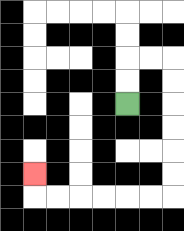{'start': '[5, 4]', 'end': '[1, 7]', 'path_directions': 'U,U,R,R,D,D,D,D,D,D,L,L,L,L,L,L,U', 'path_coordinates': '[[5, 4], [5, 3], [5, 2], [6, 2], [7, 2], [7, 3], [7, 4], [7, 5], [7, 6], [7, 7], [7, 8], [6, 8], [5, 8], [4, 8], [3, 8], [2, 8], [1, 8], [1, 7]]'}